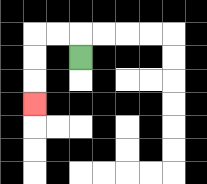{'start': '[3, 2]', 'end': '[1, 4]', 'path_directions': 'U,L,L,D,D,D', 'path_coordinates': '[[3, 2], [3, 1], [2, 1], [1, 1], [1, 2], [1, 3], [1, 4]]'}